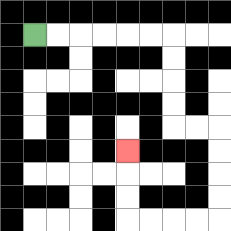{'start': '[1, 1]', 'end': '[5, 6]', 'path_directions': 'R,R,R,R,R,R,D,D,D,D,R,R,D,D,D,D,L,L,L,L,U,U,U', 'path_coordinates': '[[1, 1], [2, 1], [3, 1], [4, 1], [5, 1], [6, 1], [7, 1], [7, 2], [7, 3], [7, 4], [7, 5], [8, 5], [9, 5], [9, 6], [9, 7], [9, 8], [9, 9], [8, 9], [7, 9], [6, 9], [5, 9], [5, 8], [5, 7], [5, 6]]'}